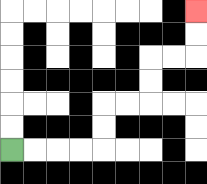{'start': '[0, 6]', 'end': '[8, 0]', 'path_directions': 'R,R,R,R,U,U,R,R,U,U,R,R,U,U', 'path_coordinates': '[[0, 6], [1, 6], [2, 6], [3, 6], [4, 6], [4, 5], [4, 4], [5, 4], [6, 4], [6, 3], [6, 2], [7, 2], [8, 2], [8, 1], [8, 0]]'}